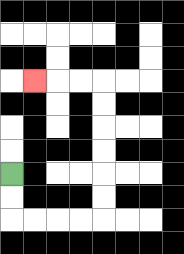{'start': '[0, 7]', 'end': '[1, 3]', 'path_directions': 'D,D,R,R,R,R,U,U,U,U,U,U,L,L,L', 'path_coordinates': '[[0, 7], [0, 8], [0, 9], [1, 9], [2, 9], [3, 9], [4, 9], [4, 8], [4, 7], [4, 6], [4, 5], [4, 4], [4, 3], [3, 3], [2, 3], [1, 3]]'}